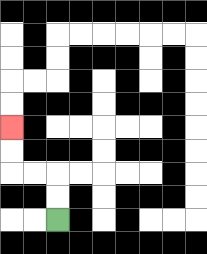{'start': '[2, 9]', 'end': '[0, 5]', 'path_directions': 'U,U,L,L,U,U', 'path_coordinates': '[[2, 9], [2, 8], [2, 7], [1, 7], [0, 7], [0, 6], [0, 5]]'}